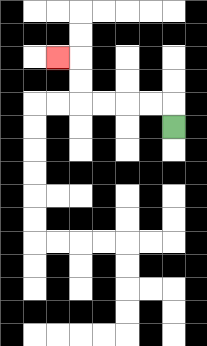{'start': '[7, 5]', 'end': '[2, 2]', 'path_directions': 'U,L,L,L,L,U,U,L', 'path_coordinates': '[[7, 5], [7, 4], [6, 4], [5, 4], [4, 4], [3, 4], [3, 3], [3, 2], [2, 2]]'}